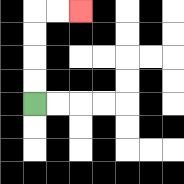{'start': '[1, 4]', 'end': '[3, 0]', 'path_directions': 'U,U,U,U,R,R', 'path_coordinates': '[[1, 4], [1, 3], [1, 2], [1, 1], [1, 0], [2, 0], [3, 0]]'}